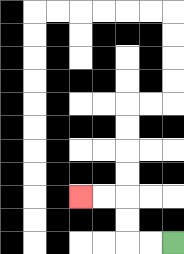{'start': '[7, 10]', 'end': '[3, 8]', 'path_directions': 'L,L,U,U,L,L', 'path_coordinates': '[[7, 10], [6, 10], [5, 10], [5, 9], [5, 8], [4, 8], [3, 8]]'}